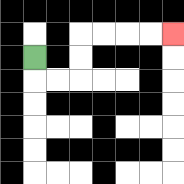{'start': '[1, 2]', 'end': '[7, 1]', 'path_directions': 'D,R,R,U,U,R,R,R,R', 'path_coordinates': '[[1, 2], [1, 3], [2, 3], [3, 3], [3, 2], [3, 1], [4, 1], [5, 1], [6, 1], [7, 1]]'}